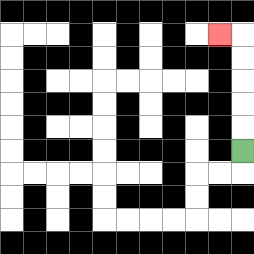{'start': '[10, 6]', 'end': '[9, 1]', 'path_directions': 'U,U,U,U,U,L', 'path_coordinates': '[[10, 6], [10, 5], [10, 4], [10, 3], [10, 2], [10, 1], [9, 1]]'}